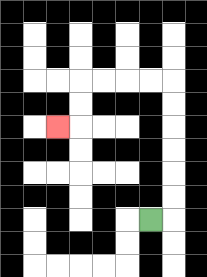{'start': '[6, 9]', 'end': '[2, 5]', 'path_directions': 'R,U,U,U,U,U,U,L,L,L,L,D,D,L', 'path_coordinates': '[[6, 9], [7, 9], [7, 8], [7, 7], [7, 6], [7, 5], [7, 4], [7, 3], [6, 3], [5, 3], [4, 3], [3, 3], [3, 4], [3, 5], [2, 5]]'}